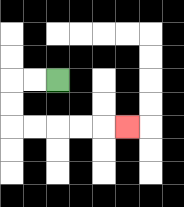{'start': '[2, 3]', 'end': '[5, 5]', 'path_directions': 'L,L,D,D,R,R,R,R,R', 'path_coordinates': '[[2, 3], [1, 3], [0, 3], [0, 4], [0, 5], [1, 5], [2, 5], [3, 5], [4, 5], [5, 5]]'}